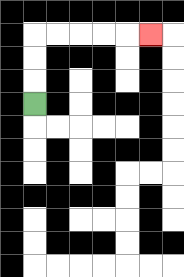{'start': '[1, 4]', 'end': '[6, 1]', 'path_directions': 'U,U,U,R,R,R,R,R', 'path_coordinates': '[[1, 4], [1, 3], [1, 2], [1, 1], [2, 1], [3, 1], [4, 1], [5, 1], [6, 1]]'}